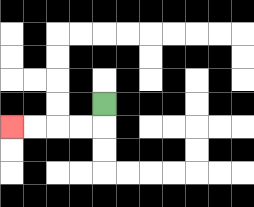{'start': '[4, 4]', 'end': '[0, 5]', 'path_directions': 'D,L,L,L,L', 'path_coordinates': '[[4, 4], [4, 5], [3, 5], [2, 5], [1, 5], [0, 5]]'}